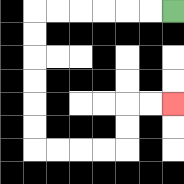{'start': '[7, 0]', 'end': '[7, 4]', 'path_directions': 'L,L,L,L,L,L,D,D,D,D,D,D,R,R,R,R,U,U,R,R', 'path_coordinates': '[[7, 0], [6, 0], [5, 0], [4, 0], [3, 0], [2, 0], [1, 0], [1, 1], [1, 2], [1, 3], [1, 4], [1, 5], [1, 6], [2, 6], [3, 6], [4, 6], [5, 6], [5, 5], [5, 4], [6, 4], [7, 4]]'}